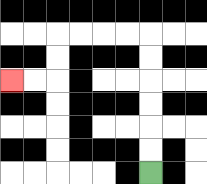{'start': '[6, 7]', 'end': '[0, 3]', 'path_directions': 'U,U,U,U,U,U,L,L,L,L,D,D,L,L', 'path_coordinates': '[[6, 7], [6, 6], [6, 5], [6, 4], [6, 3], [6, 2], [6, 1], [5, 1], [4, 1], [3, 1], [2, 1], [2, 2], [2, 3], [1, 3], [0, 3]]'}